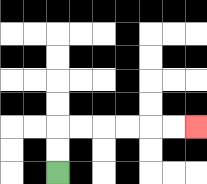{'start': '[2, 7]', 'end': '[8, 5]', 'path_directions': 'U,U,R,R,R,R,R,R', 'path_coordinates': '[[2, 7], [2, 6], [2, 5], [3, 5], [4, 5], [5, 5], [6, 5], [7, 5], [8, 5]]'}